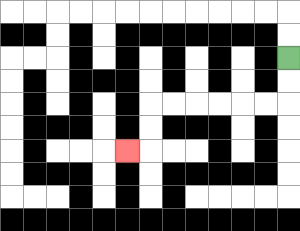{'start': '[12, 2]', 'end': '[5, 6]', 'path_directions': 'D,D,L,L,L,L,L,L,D,D,L', 'path_coordinates': '[[12, 2], [12, 3], [12, 4], [11, 4], [10, 4], [9, 4], [8, 4], [7, 4], [6, 4], [6, 5], [6, 6], [5, 6]]'}